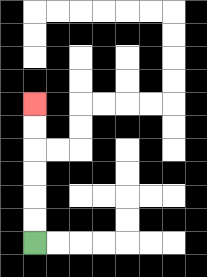{'start': '[1, 10]', 'end': '[1, 4]', 'path_directions': 'U,U,U,U,U,U', 'path_coordinates': '[[1, 10], [1, 9], [1, 8], [1, 7], [1, 6], [1, 5], [1, 4]]'}